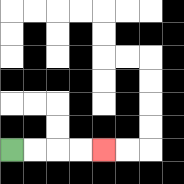{'start': '[0, 6]', 'end': '[4, 6]', 'path_directions': 'R,R,R,R', 'path_coordinates': '[[0, 6], [1, 6], [2, 6], [3, 6], [4, 6]]'}